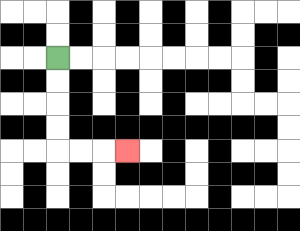{'start': '[2, 2]', 'end': '[5, 6]', 'path_directions': 'D,D,D,D,R,R,R', 'path_coordinates': '[[2, 2], [2, 3], [2, 4], [2, 5], [2, 6], [3, 6], [4, 6], [5, 6]]'}